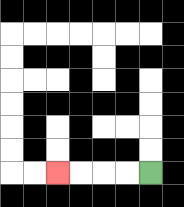{'start': '[6, 7]', 'end': '[2, 7]', 'path_directions': 'L,L,L,L', 'path_coordinates': '[[6, 7], [5, 7], [4, 7], [3, 7], [2, 7]]'}